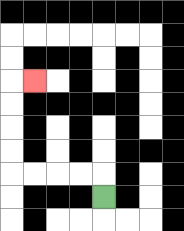{'start': '[4, 8]', 'end': '[1, 3]', 'path_directions': 'U,L,L,L,L,U,U,U,U,R', 'path_coordinates': '[[4, 8], [4, 7], [3, 7], [2, 7], [1, 7], [0, 7], [0, 6], [0, 5], [0, 4], [0, 3], [1, 3]]'}